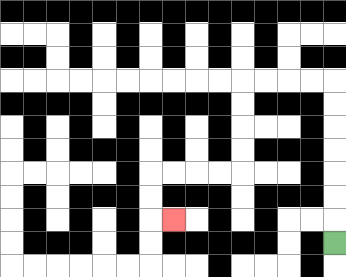{'start': '[14, 10]', 'end': '[7, 9]', 'path_directions': 'U,U,U,U,U,U,U,L,L,L,L,D,D,D,D,L,L,L,L,D,D,R', 'path_coordinates': '[[14, 10], [14, 9], [14, 8], [14, 7], [14, 6], [14, 5], [14, 4], [14, 3], [13, 3], [12, 3], [11, 3], [10, 3], [10, 4], [10, 5], [10, 6], [10, 7], [9, 7], [8, 7], [7, 7], [6, 7], [6, 8], [6, 9], [7, 9]]'}